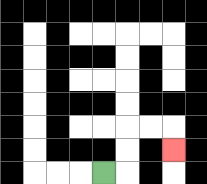{'start': '[4, 7]', 'end': '[7, 6]', 'path_directions': 'R,U,U,R,R,D', 'path_coordinates': '[[4, 7], [5, 7], [5, 6], [5, 5], [6, 5], [7, 5], [7, 6]]'}